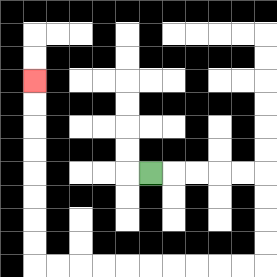{'start': '[6, 7]', 'end': '[1, 3]', 'path_directions': 'R,R,R,R,R,D,D,D,D,L,L,L,L,L,L,L,L,L,L,U,U,U,U,U,U,U,U', 'path_coordinates': '[[6, 7], [7, 7], [8, 7], [9, 7], [10, 7], [11, 7], [11, 8], [11, 9], [11, 10], [11, 11], [10, 11], [9, 11], [8, 11], [7, 11], [6, 11], [5, 11], [4, 11], [3, 11], [2, 11], [1, 11], [1, 10], [1, 9], [1, 8], [1, 7], [1, 6], [1, 5], [1, 4], [1, 3]]'}